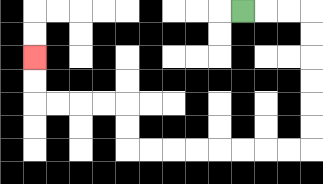{'start': '[10, 0]', 'end': '[1, 2]', 'path_directions': 'R,R,R,D,D,D,D,D,D,L,L,L,L,L,L,L,L,U,U,L,L,L,L,U,U', 'path_coordinates': '[[10, 0], [11, 0], [12, 0], [13, 0], [13, 1], [13, 2], [13, 3], [13, 4], [13, 5], [13, 6], [12, 6], [11, 6], [10, 6], [9, 6], [8, 6], [7, 6], [6, 6], [5, 6], [5, 5], [5, 4], [4, 4], [3, 4], [2, 4], [1, 4], [1, 3], [1, 2]]'}